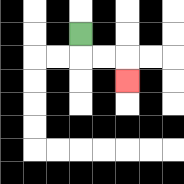{'start': '[3, 1]', 'end': '[5, 3]', 'path_directions': 'D,R,R,D', 'path_coordinates': '[[3, 1], [3, 2], [4, 2], [5, 2], [5, 3]]'}